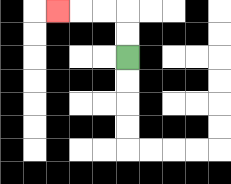{'start': '[5, 2]', 'end': '[2, 0]', 'path_directions': 'U,U,L,L,L', 'path_coordinates': '[[5, 2], [5, 1], [5, 0], [4, 0], [3, 0], [2, 0]]'}